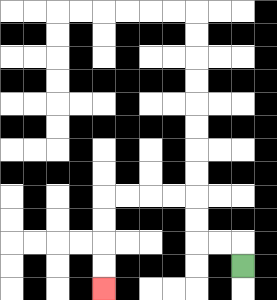{'start': '[10, 11]', 'end': '[4, 12]', 'path_directions': 'U,L,L,U,U,L,L,L,L,D,D,D,D', 'path_coordinates': '[[10, 11], [10, 10], [9, 10], [8, 10], [8, 9], [8, 8], [7, 8], [6, 8], [5, 8], [4, 8], [4, 9], [4, 10], [4, 11], [4, 12]]'}